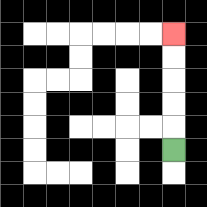{'start': '[7, 6]', 'end': '[7, 1]', 'path_directions': 'U,U,U,U,U', 'path_coordinates': '[[7, 6], [7, 5], [7, 4], [7, 3], [7, 2], [7, 1]]'}